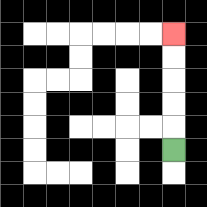{'start': '[7, 6]', 'end': '[7, 1]', 'path_directions': 'U,U,U,U,U', 'path_coordinates': '[[7, 6], [7, 5], [7, 4], [7, 3], [7, 2], [7, 1]]'}